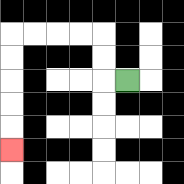{'start': '[5, 3]', 'end': '[0, 6]', 'path_directions': 'L,U,U,L,L,L,L,D,D,D,D,D', 'path_coordinates': '[[5, 3], [4, 3], [4, 2], [4, 1], [3, 1], [2, 1], [1, 1], [0, 1], [0, 2], [0, 3], [0, 4], [0, 5], [0, 6]]'}